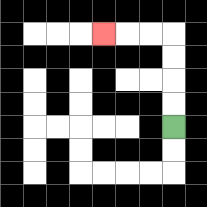{'start': '[7, 5]', 'end': '[4, 1]', 'path_directions': 'U,U,U,U,L,L,L', 'path_coordinates': '[[7, 5], [7, 4], [7, 3], [7, 2], [7, 1], [6, 1], [5, 1], [4, 1]]'}